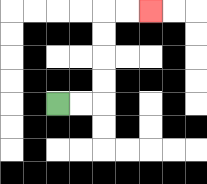{'start': '[2, 4]', 'end': '[6, 0]', 'path_directions': 'R,R,U,U,U,U,R,R', 'path_coordinates': '[[2, 4], [3, 4], [4, 4], [4, 3], [4, 2], [4, 1], [4, 0], [5, 0], [6, 0]]'}